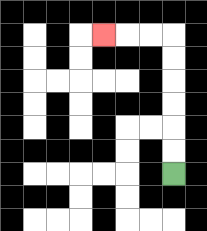{'start': '[7, 7]', 'end': '[4, 1]', 'path_directions': 'U,U,U,U,U,U,L,L,L', 'path_coordinates': '[[7, 7], [7, 6], [7, 5], [7, 4], [7, 3], [7, 2], [7, 1], [6, 1], [5, 1], [4, 1]]'}